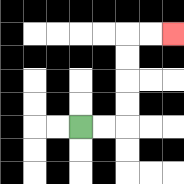{'start': '[3, 5]', 'end': '[7, 1]', 'path_directions': 'R,R,U,U,U,U,R,R', 'path_coordinates': '[[3, 5], [4, 5], [5, 5], [5, 4], [5, 3], [5, 2], [5, 1], [6, 1], [7, 1]]'}